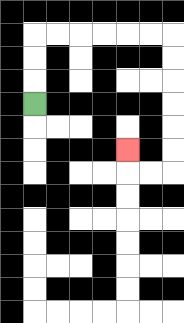{'start': '[1, 4]', 'end': '[5, 6]', 'path_directions': 'U,U,U,R,R,R,R,R,R,D,D,D,D,D,D,L,L,U', 'path_coordinates': '[[1, 4], [1, 3], [1, 2], [1, 1], [2, 1], [3, 1], [4, 1], [5, 1], [6, 1], [7, 1], [7, 2], [7, 3], [7, 4], [7, 5], [7, 6], [7, 7], [6, 7], [5, 7], [5, 6]]'}